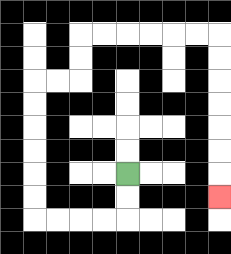{'start': '[5, 7]', 'end': '[9, 8]', 'path_directions': 'D,D,L,L,L,L,U,U,U,U,U,U,R,R,U,U,R,R,R,R,R,R,D,D,D,D,D,D,D', 'path_coordinates': '[[5, 7], [5, 8], [5, 9], [4, 9], [3, 9], [2, 9], [1, 9], [1, 8], [1, 7], [1, 6], [1, 5], [1, 4], [1, 3], [2, 3], [3, 3], [3, 2], [3, 1], [4, 1], [5, 1], [6, 1], [7, 1], [8, 1], [9, 1], [9, 2], [9, 3], [9, 4], [9, 5], [9, 6], [9, 7], [9, 8]]'}